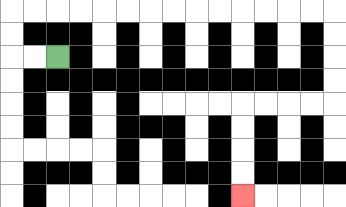{'start': '[2, 2]', 'end': '[10, 8]', 'path_directions': 'L,L,U,U,R,R,R,R,R,R,R,R,R,R,R,R,R,R,D,D,D,D,L,L,L,L,D,D,D,D', 'path_coordinates': '[[2, 2], [1, 2], [0, 2], [0, 1], [0, 0], [1, 0], [2, 0], [3, 0], [4, 0], [5, 0], [6, 0], [7, 0], [8, 0], [9, 0], [10, 0], [11, 0], [12, 0], [13, 0], [14, 0], [14, 1], [14, 2], [14, 3], [14, 4], [13, 4], [12, 4], [11, 4], [10, 4], [10, 5], [10, 6], [10, 7], [10, 8]]'}